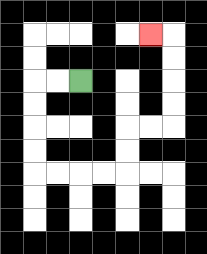{'start': '[3, 3]', 'end': '[6, 1]', 'path_directions': 'L,L,D,D,D,D,R,R,R,R,U,U,R,R,U,U,U,U,L', 'path_coordinates': '[[3, 3], [2, 3], [1, 3], [1, 4], [1, 5], [1, 6], [1, 7], [2, 7], [3, 7], [4, 7], [5, 7], [5, 6], [5, 5], [6, 5], [7, 5], [7, 4], [7, 3], [7, 2], [7, 1], [6, 1]]'}